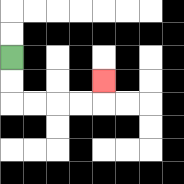{'start': '[0, 2]', 'end': '[4, 3]', 'path_directions': 'D,D,R,R,R,R,U', 'path_coordinates': '[[0, 2], [0, 3], [0, 4], [1, 4], [2, 4], [3, 4], [4, 4], [4, 3]]'}